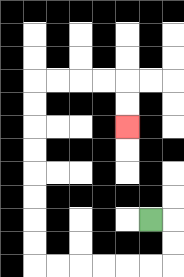{'start': '[6, 9]', 'end': '[5, 5]', 'path_directions': 'R,D,D,L,L,L,L,L,L,U,U,U,U,U,U,U,U,R,R,R,R,D,D', 'path_coordinates': '[[6, 9], [7, 9], [7, 10], [7, 11], [6, 11], [5, 11], [4, 11], [3, 11], [2, 11], [1, 11], [1, 10], [1, 9], [1, 8], [1, 7], [1, 6], [1, 5], [1, 4], [1, 3], [2, 3], [3, 3], [4, 3], [5, 3], [5, 4], [5, 5]]'}